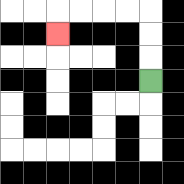{'start': '[6, 3]', 'end': '[2, 1]', 'path_directions': 'U,U,U,L,L,L,L,D', 'path_coordinates': '[[6, 3], [6, 2], [6, 1], [6, 0], [5, 0], [4, 0], [3, 0], [2, 0], [2, 1]]'}